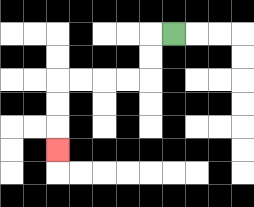{'start': '[7, 1]', 'end': '[2, 6]', 'path_directions': 'L,D,D,L,L,L,L,D,D,D', 'path_coordinates': '[[7, 1], [6, 1], [6, 2], [6, 3], [5, 3], [4, 3], [3, 3], [2, 3], [2, 4], [2, 5], [2, 6]]'}